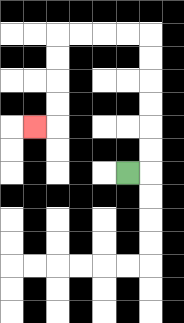{'start': '[5, 7]', 'end': '[1, 5]', 'path_directions': 'R,U,U,U,U,U,U,L,L,L,L,D,D,D,D,L', 'path_coordinates': '[[5, 7], [6, 7], [6, 6], [6, 5], [6, 4], [6, 3], [6, 2], [6, 1], [5, 1], [4, 1], [3, 1], [2, 1], [2, 2], [2, 3], [2, 4], [2, 5], [1, 5]]'}